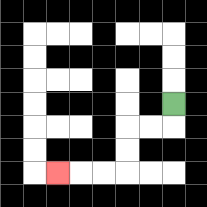{'start': '[7, 4]', 'end': '[2, 7]', 'path_directions': 'D,L,L,D,D,L,L,L', 'path_coordinates': '[[7, 4], [7, 5], [6, 5], [5, 5], [5, 6], [5, 7], [4, 7], [3, 7], [2, 7]]'}